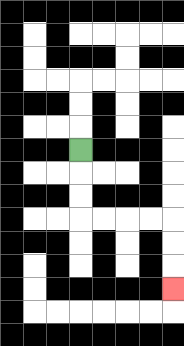{'start': '[3, 6]', 'end': '[7, 12]', 'path_directions': 'D,D,D,R,R,R,R,D,D,D', 'path_coordinates': '[[3, 6], [3, 7], [3, 8], [3, 9], [4, 9], [5, 9], [6, 9], [7, 9], [7, 10], [7, 11], [7, 12]]'}